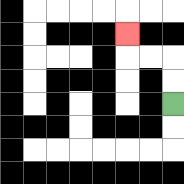{'start': '[7, 4]', 'end': '[5, 1]', 'path_directions': 'U,U,L,L,U', 'path_coordinates': '[[7, 4], [7, 3], [7, 2], [6, 2], [5, 2], [5, 1]]'}